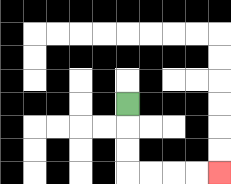{'start': '[5, 4]', 'end': '[9, 7]', 'path_directions': 'D,D,D,R,R,R,R', 'path_coordinates': '[[5, 4], [5, 5], [5, 6], [5, 7], [6, 7], [7, 7], [8, 7], [9, 7]]'}